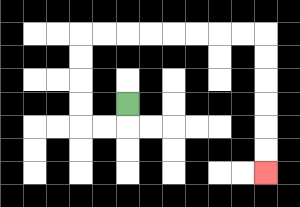{'start': '[5, 4]', 'end': '[11, 7]', 'path_directions': 'D,L,L,U,U,U,U,R,R,R,R,R,R,R,R,D,D,D,D,D,D', 'path_coordinates': '[[5, 4], [5, 5], [4, 5], [3, 5], [3, 4], [3, 3], [3, 2], [3, 1], [4, 1], [5, 1], [6, 1], [7, 1], [8, 1], [9, 1], [10, 1], [11, 1], [11, 2], [11, 3], [11, 4], [11, 5], [11, 6], [11, 7]]'}